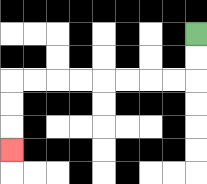{'start': '[8, 1]', 'end': '[0, 6]', 'path_directions': 'D,D,L,L,L,L,L,L,L,L,D,D,D', 'path_coordinates': '[[8, 1], [8, 2], [8, 3], [7, 3], [6, 3], [5, 3], [4, 3], [3, 3], [2, 3], [1, 3], [0, 3], [0, 4], [0, 5], [0, 6]]'}